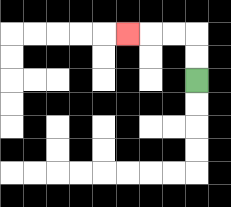{'start': '[8, 3]', 'end': '[5, 1]', 'path_directions': 'U,U,L,L,L', 'path_coordinates': '[[8, 3], [8, 2], [8, 1], [7, 1], [6, 1], [5, 1]]'}